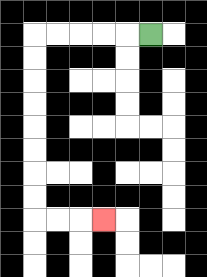{'start': '[6, 1]', 'end': '[4, 9]', 'path_directions': 'L,L,L,L,L,D,D,D,D,D,D,D,D,R,R,R', 'path_coordinates': '[[6, 1], [5, 1], [4, 1], [3, 1], [2, 1], [1, 1], [1, 2], [1, 3], [1, 4], [1, 5], [1, 6], [1, 7], [1, 8], [1, 9], [2, 9], [3, 9], [4, 9]]'}